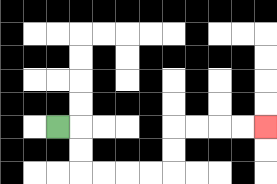{'start': '[2, 5]', 'end': '[11, 5]', 'path_directions': 'R,D,D,R,R,R,R,U,U,R,R,R,R', 'path_coordinates': '[[2, 5], [3, 5], [3, 6], [3, 7], [4, 7], [5, 7], [6, 7], [7, 7], [7, 6], [7, 5], [8, 5], [9, 5], [10, 5], [11, 5]]'}